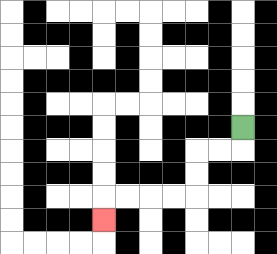{'start': '[10, 5]', 'end': '[4, 9]', 'path_directions': 'D,L,L,D,D,L,L,L,L,D', 'path_coordinates': '[[10, 5], [10, 6], [9, 6], [8, 6], [8, 7], [8, 8], [7, 8], [6, 8], [5, 8], [4, 8], [4, 9]]'}